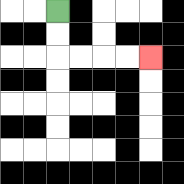{'start': '[2, 0]', 'end': '[6, 2]', 'path_directions': 'D,D,R,R,R,R', 'path_coordinates': '[[2, 0], [2, 1], [2, 2], [3, 2], [4, 2], [5, 2], [6, 2]]'}